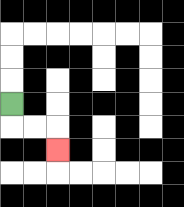{'start': '[0, 4]', 'end': '[2, 6]', 'path_directions': 'D,R,R,D', 'path_coordinates': '[[0, 4], [0, 5], [1, 5], [2, 5], [2, 6]]'}